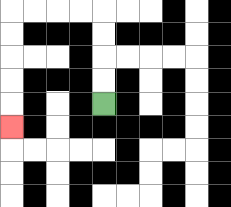{'start': '[4, 4]', 'end': '[0, 5]', 'path_directions': 'U,U,U,U,L,L,L,L,D,D,D,D,D', 'path_coordinates': '[[4, 4], [4, 3], [4, 2], [4, 1], [4, 0], [3, 0], [2, 0], [1, 0], [0, 0], [0, 1], [0, 2], [0, 3], [0, 4], [0, 5]]'}